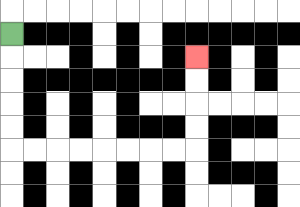{'start': '[0, 1]', 'end': '[8, 2]', 'path_directions': 'D,D,D,D,D,R,R,R,R,R,R,R,R,U,U,U,U', 'path_coordinates': '[[0, 1], [0, 2], [0, 3], [0, 4], [0, 5], [0, 6], [1, 6], [2, 6], [3, 6], [4, 6], [5, 6], [6, 6], [7, 6], [8, 6], [8, 5], [8, 4], [8, 3], [8, 2]]'}